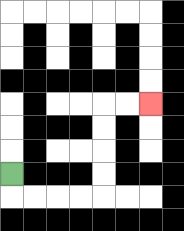{'start': '[0, 7]', 'end': '[6, 4]', 'path_directions': 'D,R,R,R,R,U,U,U,U,R,R', 'path_coordinates': '[[0, 7], [0, 8], [1, 8], [2, 8], [3, 8], [4, 8], [4, 7], [4, 6], [4, 5], [4, 4], [5, 4], [6, 4]]'}